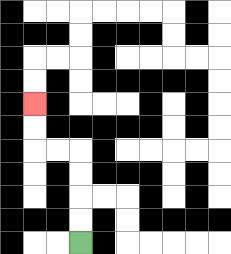{'start': '[3, 10]', 'end': '[1, 4]', 'path_directions': 'U,U,U,U,L,L,U,U', 'path_coordinates': '[[3, 10], [3, 9], [3, 8], [3, 7], [3, 6], [2, 6], [1, 6], [1, 5], [1, 4]]'}